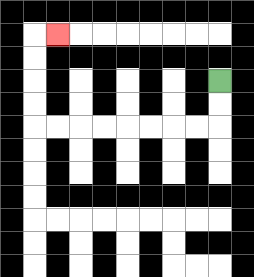{'start': '[9, 3]', 'end': '[2, 1]', 'path_directions': 'D,D,L,L,L,L,L,L,L,L,U,U,U,U,R', 'path_coordinates': '[[9, 3], [9, 4], [9, 5], [8, 5], [7, 5], [6, 5], [5, 5], [4, 5], [3, 5], [2, 5], [1, 5], [1, 4], [1, 3], [1, 2], [1, 1], [2, 1]]'}